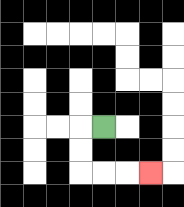{'start': '[4, 5]', 'end': '[6, 7]', 'path_directions': 'L,D,D,R,R,R', 'path_coordinates': '[[4, 5], [3, 5], [3, 6], [3, 7], [4, 7], [5, 7], [6, 7]]'}